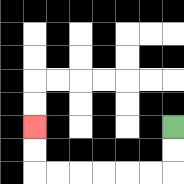{'start': '[7, 5]', 'end': '[1, 5]', 'path_directions': 'D,D,L,L,L,L,L,L,U,U', 'path_coordinates': '[[7, 5], [7, 6], [7, 7], [6, 7], [5, 7], [4, 7], [3, 7], [2, 7], [1, 7], [1, 6], [1, 5]]'}